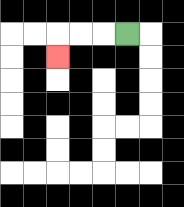{'start': '[5, 1]', 'end': '[2, 2]', 'path_directions': 'L,L,L,D', 'path_coordinates': '[[5, 1], [4, 1], [3, 1], [2, 1], [2, 2]]'}